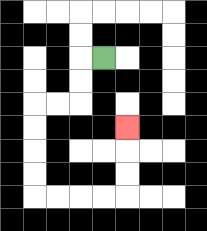{'start': '[4, 2]', 'end': '[5, 5]', 'path_directions': 'L,D,D,L,L,D,D,D,D,R,R,R,R,U,U,U', 'path_coordinates': '[[4, 2], [3, 2], [3, 3], [3, 4], [2, 4], [1, 4], [1, 5], [1, 6], [1, 7], [1, 8], [2, 8], [3, 8], [4, 8], [5, 8], [5, 7], [5, 6], [5, 5]]'}